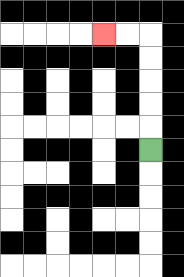{'start': '[6, 6]', 'end': '[4, 1]', 'path_directions': 'U,U,U,U,U,L,L', 'path_coordinates': '[[6, 6], [6, 5], [6, 4], [6, 3], [6, 2], [6, 1], [5, 1], [4, 1]]'}